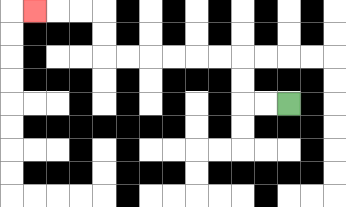{'start': '[12, 4]', 'end': '[1, 0]', 'path_directions': 'L,L,U,U,L,L,L,L,L,L,U,U,L,L,L', 'path_coordinates': '[[12, 4], [11, 4], [10, 4], [10, 3], [10, 2], [9, 2], [8, 2], [7, 2], [6, 2], [5, 2], [4, 2], [4, 1], [4, 0], [3, 0], [2, 0], [1, 0]]'}